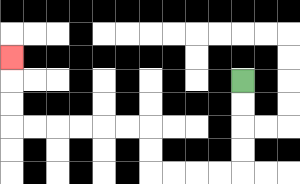{'start': '[10, 3]', 'end': '[0, 2]', 'path_directions': 'D,D,D,D,L,L,L,L,U,U,L,L,L,L,L,L,U,U,U', 'path_coordinates': '[[10, 3], [10, 4], [10, 5], [10, 6], [10, 7], [9, 7], [8, 7], [7, 7], [6, 7], [6, 6], [6, 5], [5, 5], [4, 5], [3, 5], [2, 5], [1, 5], [0, 5], [0, 4], [0, 3], [0, 2]]'}